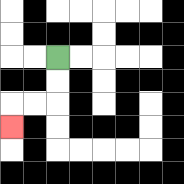{'start': '[2, 2]', 'end': '[0, 5]', 'path_directions': 'D,D,L,L,D', 'path_coordinates': '[[2, 2], [2, 3], [2, 4], [1, 4], [0, 4], [0, 5]]'}